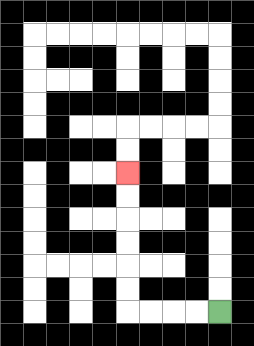{'start': '[9, 13]', 'end': '[5, 7]', 'path_directions': 'L,L,L,L,U,U,U,U,U,U', 'path_coordinates': '[[9, 13], [8, 13], [7, 13], [6, 13], [5, 13], [5, 12], [5, 11], [5, 10], [5, 9], [5, 8], [5, 7]]'}